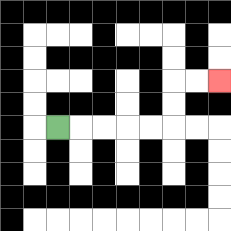{'start': '[2, 5]', 'end': '[9, 3]', 'path_directions': 'R,R,R,R,R,U,U,R,R', 'path_coordinates': '[[2, 5], [3, 5], [4, 5], [5, 5], [6, 5], [7, 5], [7, 4], [7, 3], [8, 3], [9, 3]]'}